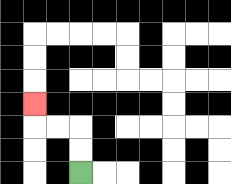{'start': '[3, 7]', 'end': '[1, 4]', 'path_directions': 'U,U,L,L,U', 'path_coordinates': '[[3, 7], [3, 6], [3, 5], [2, 5], [1, 5], [1, 4]]'}